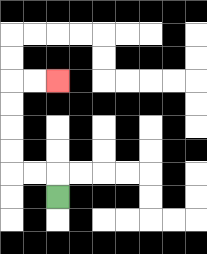{'start': '[2, 8]', 'end': '[2, 3]', 'path_directions': 'U,L,L,U,U,U,U,R,R', 'path_coordinates': '[[2, 8], [2, 7], [1, 7], [0, 7], [0, 6], [0, 5], [0, 4], [0, 3], [1, 3], [2, 3]]'}